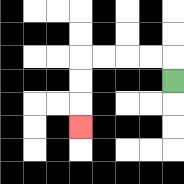{'start': '[7, 3]', 'end': '[3, 5]', 'path_directions': 'U,L,L,L,L,D,D,D', 'path_coordinates': '[[7, 3], [7, 2], [6, 2], [5, 2], [4, 2], [3, 2], [3, 3], [3, 4], [3, 5]]'}